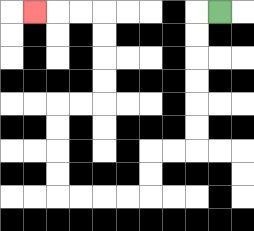{'start': '[9, 0]', 'end': '[1, 0]', 'path_directions': 'L,D,D,D,D,D,D,L,L,D,D,L,L,L,L,U,U,U,U,R,R,U,U,U,U,L,L,L', 'path_coordinates': '[[9, 0], [8, 0], [8, 1], [8, 2], [8, 3], [8, 4], [8, 5], [8, 6], [7, 6], [6, 6], [6, 7], [6, 8], [5, 8], [4, 8], [3, 8], [2, 8], [2, 7], [2, 6], [2, 5], [2, 4], [3, 4], [4, 4], [4, 3], [4, 2], [4, 1], [4, 0], [3, 0], [2, 0], [1, 0]]'}